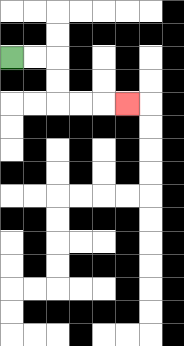{'start': '[0, 2]', 'end': '[5, 4]', 'path_directions': 'R,R,D,D,R,R,R', 'path_coordinates': '[[0, 2], [1, 2], [2, 2], [2, 3], [2, 4], [3, 4], [4, 4], [5, 4]]'}